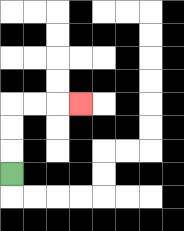{'start': '[0, 7]', 'end': '[3, 4]', 'path_directions': 'U,U,U,R,R,R', 'path_coordinates': '[[0, 7], [0, 6], [0, 5], [0, 4], [1, 4], [2, 4], [3, 4]]'}